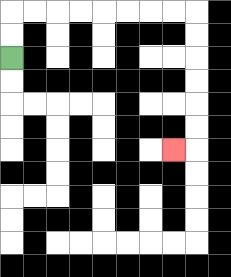{'start': '[0, 2]', 'end': '[7, 6]', 'path_directions': 'U,U,R,R,R,R,R,R,R,R,D,D,D,D,D,D,L', 'path_coordinates': '[[0, 2], [0, 1], [0, 0], [1, 0], [2, 0], [3, 0], [4, 0], [5, 0], [6, 0], [7, 0], [8, 0], [8, 1], [8, 2], [8, 3], [8, 4], [8, 5], [8, 6], [7, 6]]'}